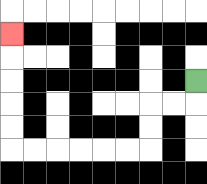{'start': '[8, 3]', 'end': '[0, 1]', 'path_directions': 'D,L,L,D,D,L,L,L,L,L,L,U,U,U,U,U', 'path_coordinates': '[[8, 3], [8, 4], [7, 4], [6, 4], [6, 5], [6, 6], [5, 6], [4, 6], [3, 6], [2, 6], [1, 6], [0, 6], [0, 5], [0, 4], [0, 3], [0, 2], [0, 1]]'}